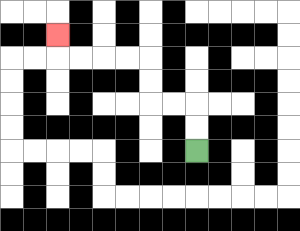{'start': '[8, 6]', 'end': '[2, 1]', 'path_directions': 'U,U,L,L,U,U,L,L,L,L,U', 'path_coordinates': '[[8, 6], [8, 5], [8, 4], [7, 4], [6, 4], [6, 3], [6, 2], [5, 2], [4, 2], [3, 2], [2, 2], [2, 1]]'}